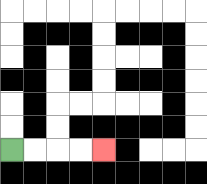{'start': '[0, 6]', 'end': '[4, 6]', 'path_directions': 'R,R,R,R', 'path_coordinates': '[[0, 6], [1, 6], [2, 6], [3, 6], [4, 6]]'}